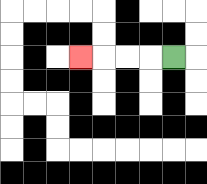{'start': '[7, 2]', 'end': '[3, 2]', 'path_directions': 'L,L,L,L', 'path_coordinates': '[[7, 2], [6, 2], [5, 2], [4, 2], [3, 2]]'}